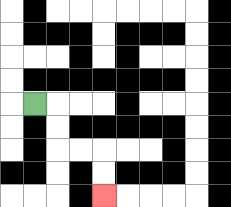{'start': '[1, 4]', 'end': '[4, 8]', 'path_directions': 'R,D,D,R,R,D,D', 'path_coordinates': '[[1, 4], [2, 4], [2, 5], [2, 6], [3, 6], [4, 6], [4, 7], [4, 8]]'}